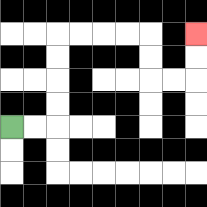{'start': '[0, 5]', 'end': '[8, 1]', 'path_directions': 'R,R,U,U,U,U,R,R,R,R,D,D,R,R,U,U', 'path_coordinates': '[[0, 5], [1, 5], [2, 5], [2, 4], [2, 3], [2, 2], [2, 1], [3, 1], [4, 1], [5, 1], [6, 1], [6, 2], [6, 3], [7, 3], [8, 3], [8, 2], [8, 1]]'}